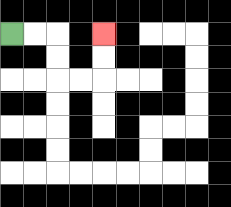{'start': '[0, 1]', 'end': '[4, 1]', 'path_directions': 'R,R,D,D,R,R,U,U', 'path_coordinates': '[[0, 1], [1, 1], [2, 1], [2, 2], [2, 3], [3, 3], [4, 3], [4, 2], [4, 1]]'}